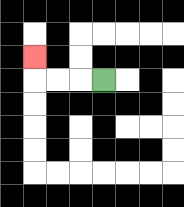{'start': '[4, 3]', 'end': '[1, 2]', 'path_directions': 'L,L,L,U', 'path_coordinates': '[[4, 3], [3, 3], [2, 3], [1, 3], [1, 2]]'}